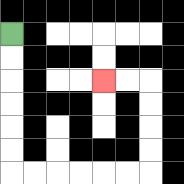{'start': '[0, 1]', 'end': '[4, 3]', 'path_directions': 'D,D,D,D,D,D,R,R,R,R,R,R,U,U,U,U,L,L', 'path_coordinates': '[[0, 1], [0, 2], [0, 3], [0, 4], [0, 5], [0, 6], [0, 7], [1, 7], [2, 7], [3, 7], [4, 7], [5, 7], [6, 7], [6, 6], [6, 5], [6, 4], [6, 3], [5, 3], [4, 3]]'}